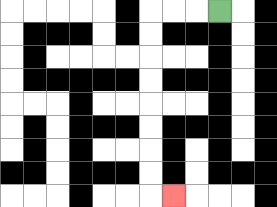{'start': '[9, 0]', 'end': '[7, 8]', 'path_directions': 'L,L,L,D,D,D,D,D,D,D,D,R', 'path_coordinates': '[[9, 0], [8, 0], [7, 0], [6, 0], [6, 1], [6, 2], [6, 3], [6, 4], [6, 5], [6, 6], [6, 7], [6, 8], [7, 8]]'}